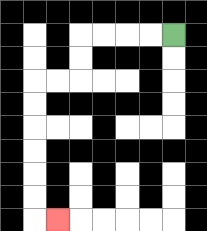{'start': '[7, 1]', 'end': '[2, 9]', 'path_directions': 'L,L,L,L,D,D,L,L,D,D,D,D,D,D,R', 'path_coordinates': '[[7, 1], [6, 1], [5, 1], [4, 1], [3, 1], [3, 2], [3, 3], [2, 3], [1, 3], [1, 4], [1, 5], [1, 6], [1, 7], [1, 8], [1, 9], [2, 9]]'}